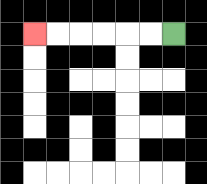{'start': '[7, 1]', 'end': '[1, 1]', 'path_directions': 'L,L,L,L,L,L', 'path_coordinates': '[[7, 1], [6, 1], [5, 1], [4, 1], [3, 1], [2, 1], [1, 1]]'}